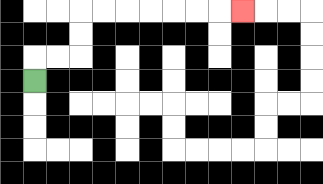{'start': '[1, 3]', 'end': '[10, 0]', 'path_directions': 'U,R,R,U,U,R,R,R,R,R,R,R', 'path_coordinates': '[[1, 3], [1, 2], [2, 2], [3, 2], [3, 1], [3, 0], [4, 0], [5, 0], [6, 0], [7, 0], [8, 0], [9, 0], [10, 0]]'}